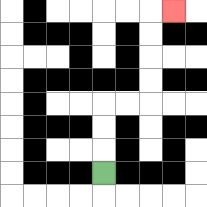{'start': '[4, 7]', 'end': '[7, 0]', 'path_directions': 'U,U,U,R,R,U,U,U,U,R', 'path_coordinates': '[[4, 7], [4, 6], [4, 5], [4, 4], [5, 4], [6, 4], [6, 3], [6, 2], [6, 1], [6, 0], [7, 0]]'}